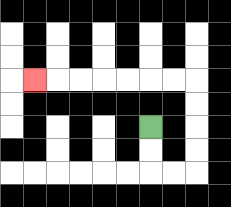{'start': '[6, 5]', 'end': '[1, 3]', 'path_directions': 'D,D,R,R,U,U,U,U,L,L,L,L,L,L,L', 'path_coordinates': '[[6, 5], [6, 6], [6, 7], [7, 7], [8, 7], [8, 6], [8, 5], [8, 4], [8, 3], [7, 3], [6, 3], [5, 3], [4, 3], [3, 3], [2, 3], [1, 3]]'}